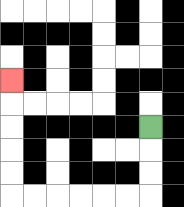{'start': '[6, 5]', 'end': '[0, 3]', 'path_directions': 'D,D,D,L,L,L,L,L,L,U,U,U,U,U', 'path_coordinates': '[[6, 5], [6, 6], [6, 7], [6, 8], [5, 8], [4, 8], [3, 8], [2, 8], [1, 8], [0, 8], [0, 7], [0, 6], [0, 5], [0, 4], [0, 3]]'}